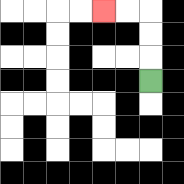{'start': '[6, 3]', 'end': '[4, 0]', 'path_directions': 'U,U,U,L,L', 'path_coordinates': '[[6, 3], [6, 2], [6, 1], [6, 0], [5, 0], [4, 0]]'}